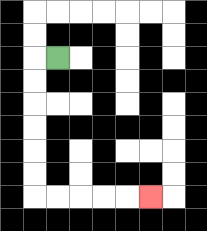{'start': '[2, 2]', 'end': '[6, 8]', 'path_directions': 'L,D,D,D,D,D,D,R,R,R,R,R', 'path_coordinates': '[[2, 2], [1, 2], [1, 3], [1, 4], [1, 5], [1, 6], [1, 7], [1, 8], [2, 8], [3, 8], [4, 8], [5, 8], [6, 8]]'}